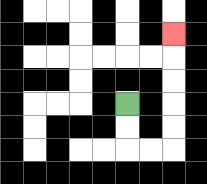{'start': '[5, 4]', 'end': '[7, 1]', 'path_directions': 'D,D,R,R,U,U,U,U,U', 'path_coordinates': '[[5, 4], [5, 5], [5, 6], [6, 6], [7, 6], [7, 5], [7, 4], [7, 3], [7, 2], [7, 1]]'}